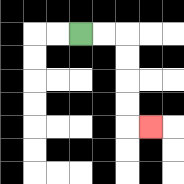{'start': '[3, 1]', 'end': '[6, 5]', 'path_directions': 'R,R,D,D,D,D,R', 'path_coordinates': '[[3, 1], [4, 1], [5, 1], [5, 2], [5, 3], [5, 4], [5, 5], [6, 5]]'}